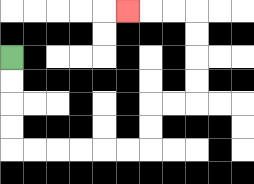{'start': '[0, 2]', 'end': '[5, 0]', 'path_directions': 'D,D,D,D,R,R,R,R,R,R,U,U,R,R,U,U,U,U,L,L,L', 'path_coordinates': '[[0, 2], [0, 3], [0, 4], [0, 5], [0, 6], [1, 6], [2, 6], [3, 6], [4, 6], [5, 6], [6, 6], [6, 5], [6, 4], [7, 4], [8, 4], [8, 3], [8, 2], [8, 1], [8, 0], [7, 0], [6, 0], [5, 0]]'}